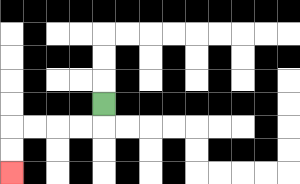{'start': '[4, 4]', 'end': '[0, 7]', 'path_directions': 'D,L,L,L,L,D,D', 'path_coordinates': '[[4, 4], [4, 5], [3, 5], [2, 5], [1, 5], [0, 5], [0, 6], [0, 7]]'}